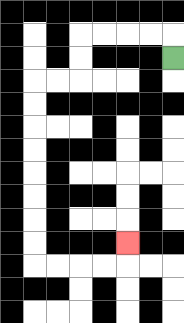{'start': '[7, 2]', 'end': '[5, 10]', 'path_directions': 'U,L,L,L,L,D,D,L,L,D,D,D,D,D,D,D,D,R,R,R,R,U', 'path_coordinates': '[[7, 2], [7, 1], [6, 1], [5, 1], [4, 1], [3, 1], [3, 2], [3, 3], [2, 3], [1, 3], [1, 4], [1, 5], [1, 6], [1, 7], [1, 8], [1, 9], [1, 10], [1, 11], [2, 11], [3, 11], [4, 11], [5, 11], [5, 10]]'}